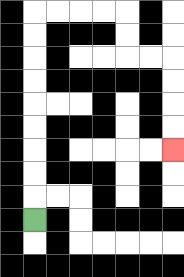{'start': '[1, 9]', 'end': '[7, 6]', 'path_directions': 'U,U,U,U,U,U,U,U,U,R,R,R,R,D,D,R,R,D,D,D,D', 'path_coordinates': '[[1, 9], [1, 8], [1, 7], [1, 6], [1, 5], [1, 4], [1, 3], [1, 2], [1, 1], [1, 0], [2, 0], [3, 0], [4, 0], [5, 0], [5, 1], [5, 2], [6, 2], [7, 2], [7, 3], [7, 4], [7, 5], [7, 6]]'}